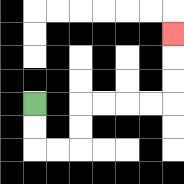{'start': '[1, 4]', 'end': '[7, 1]', 'path_directions': 'D,D,R,R,U,U,R,R,R,R,U,U,U', 'path_coordinates': '[[1, 4], [1, 5], [1, 6], [2, 6], [3, 6], [3, 5], [3, 4], [4, 4], [5, 4], [6, 4], [7, 4], [7, 3], [7, 2], [7, 1]]'}